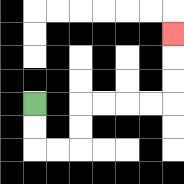{'start': '[1, 4]', 'end': '[7, 1]', 'path_directions': 'D,D,R,R,U,U,R,R,R,R,U,U,U', 'path_coordinates': '[[1, 4], [1, 5], [1, 6], [2, 6], [3, 6], [3, 5], [3, 4], [4, 4], [5, 4], [6, 4], [7, 4], [7, 3], [7, 2], [7, 1]]'}